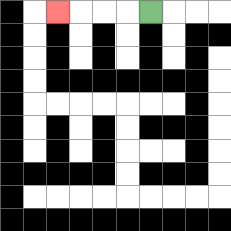{'start': '[6, 0]', 'end': '[2, 0]', 'path_directions': 'L,L,L,L', 'path_coordinates': '[[6, 0], [5, 0], [4, 0], [3, 0], [2, 0]]'}